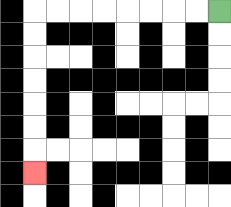{'start': '[9, 0]', 'end': '[1, 7]', 'path_directions': 'L,L,L,L,L,L,L,L,D,D,D,D,D,D,D', 'path_coordinates': '[[9, 0], [8, 0], [7, 0], [6, 0], [5, 0], [4, 0], [3, 0], [2, 0], [1, 0], [1, 1], [1, 2], [1, 3], [1, 4], [1, 5], [1, 6], [1, 7]]'}